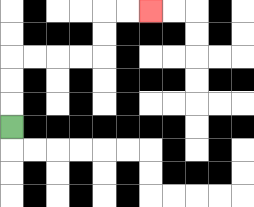{'start': '[0, 5]', 'end': '[6, 0]', 'path_directions': 'U,U,U,R,R,R,R,U,U,R,R', 'path_coordinates': '[[0, 5], [0, 4], [0, 3], [0, 2], [1, 2], [2, 2], [3, 2], [4, 2], [4, 1], [4, 0], [5, 0], [6, 0]]'}